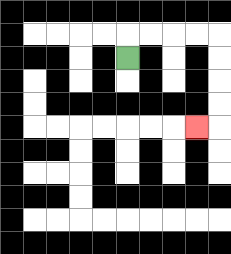{'start': '[5, 2]', 'end': '[8, 5]', 'path_directions': 'U,R,R,R,R,D,D,D,D,L', 'path_coordinates': '[[5, 2], [5, 1], [6, 1], [7, 1], [8, 1], [9, 1], [9, 2], [9, 3], [9, 4], [9, 5], [8, 5]]'}